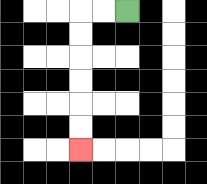{'start': '[5, 0]', 'end': '[3, 6]', 'path_directions': 'L,L,D,D,D,D,D,D', 'path_coordinates': '[[5, 0], [4, 0], [3, 0], [3, 1], [3, 2], [3, 3], [3, 4], [3, 5], [3, 6]]'}